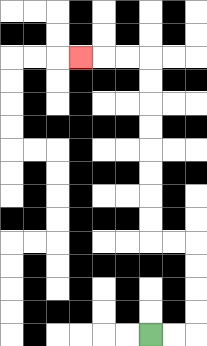{'start': '[6, 14]', 'end': '[3, 2]', 'path_directions': 'R,R,U,U,U,U,L,L,U,U,U,U,U,U,U,U,L,L,L', 'path_coordinates': '[[6, 14], [7, 14], [8, 14], [8, 13], [8, 12], [8, 11], [8, 10], [7, 10], [6, 10], [6, 9], [6, 8], [6, 7], [6, 6], [6, 5], [6, 4], [6, 3], [6, 2], [5, 2], [4, 2], [3, 2]]'}